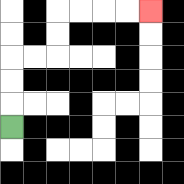{'start': '[0, 5]', 'end': '[6, 0]', 'path_directions': 'U,U,U,R,R,U,U,R,R,R,R', 'path_coordinates': '[[0, 5], [0, 4], [0, 3], [0, 2], [1, 2], [2, 2], [2, 1], [2, 0], [3, 0], [4, 0], [5, 0], [6, 0]]'}